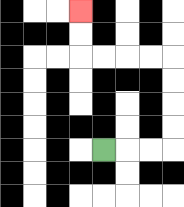{'start': '[4, 6]', 'end': '[3, 0]', 'path_directions': 'R,R,R,U,U,U,U,L,L,L,L,U,U', 'path_coordinates': '[[4, 6], [5, 6], [6, 6], [7, 6], [7, 5], [7, 4], [7, 3], [7, 2], [6, 2], [5, 2], [4, 2], [3, 2], [3, 1], [3, 0]]'}